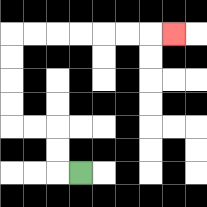{'start': '[3, 7]', 'end': '[7, 1]', 'path_directions': 'L,U,U,L,L,U,U,U,U,R,R,R,R,R,R,R', 'path_coordinates': '[[3, 7], [2, 7], [2, 6], [2, 5], [1, 5], [0, 5], [0, 4], [0, 3], [0, 2], [0, 1], [1, 1], [2, 1], [3, 1], [4, 1], [5, 1], [6, 1], [7, 1]]'}